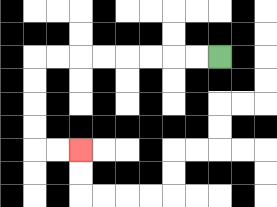{'start': '[9, 2]', 'end': '[3, 6]', 'path_directions': 'L,L,L,L,L,L,L,L,D,D,D,D,R,R', 'path_coordinates': '[[9, 2], [8, 2], [7, 2], [6, 2], [5, 2], [4, 2], [3, 2], [2, 2], [1, 2], [1, 3], [1, 4], [1, 5], [1, 6], [2, 6], [3, 6]]'}